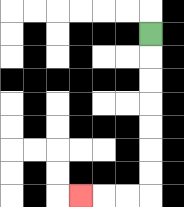{'start': '[6, 1]', 'end': '[3, 8]', 'path_directions': 'D,D,D,D,D,D,D,L,L,L', 'path_coordinates': '[[6, 1], [6, 2], [6, 3], [6, 4], [6, 5], [6, 6], [6, 7], [6, 8], [5, 8], [4, 8], [3, 8]]'}